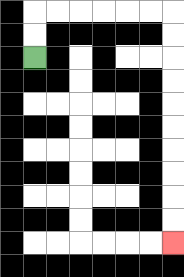{'start': '[1, 2]', 'end': '[7, 10]', 'path_directions': 'U,U,R,R,R,R,R,R,D,D,D,D,D,D,D,D,D,D', 'path_coordinates': '[[1, 2], [1, 1], [1, 0], [2, 0], [3, 0], [4, 0], [5, 0], [6, 0], [7, 0], [7, 1], [7, 2], [7, 3], [7, 4], [7, 5], [7, 6], [7, 7], [7, 8], [7, 9], [7, 10]]'}